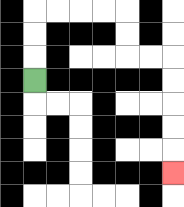{'start': '[1, 3]', 'end': '[7, 7]', 'path_directions': 'U,U,U,R,R,R,R,D,D,R,R,D,D,D,D,D', 'path_coordinates': '[[1, 3], [1, 2], [1, 1], [1, 0], [2, 0], [3, 0], [4, 0], [5, 0], [5, 1], [5, 2], [6, 2], [7, 2], [7, 3], [7, 4], [7, 5], [7, 6], [7, 7]]'}